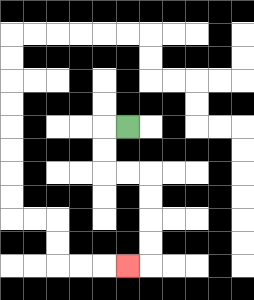{'start': '[5, 5]', 'end': '[5, 11]', 'path_directions': 'L,D,D,R,R,D,D,D,D,L', 'path_coordinates': '[[5, 5], [4, 5], [4, 6], [4, 7], [5, 7], [6, 7], [6, 8], [6, 9], [6, 10], [6, 11], [5, 11]]'}